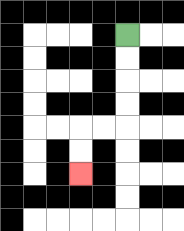{'start': '[5, 1]', 'end': '[3, 7]', 'path_directions': 'D,D,D,D,L,L,D,D', 'path_coordinates': '[[5, 1], [5, 2], [5, 3], [5, 4], [5, 5], [4, 5], [3, 5], [3, 6], [3, 7]]'}